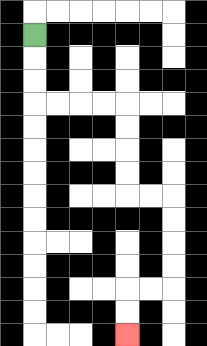{'start': '[1, 1]', 'end': '[5, 14]', 'path_directions': 'D,D,D,R,R,R,R,D,D,D,D,R,R,D,D,D,D,L,L,D,D', 'path_coordinates': '[[1, 1], [1, 2], [1, 3], [1, 4], [2, 4], [3, 4], [4, 4], [5, 4], [5, 5], [5, 6], [5, 7], [5, 8], [6, 8], [7, 8], [7, 9], [7, 10], [7, 11], [7, 12], [6, 12], [5, 12], [5, 13], [5, 14]]'}